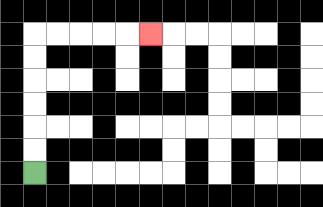{'start': '[1, 7]', 'end': '[6, 1]', 'path_directions': 'U,U,U,U,U,U,R,R,R,R,R', 'path_coordinates': '[[1, 7], [1, 6], [1, 5], [1, 4], [1, 3], [1, 2], [1, 1], [2, 1], [3, 1], [4, 1], [5, 1], [6, 1]]'}